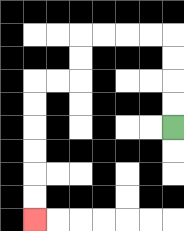{'start': '[7, 5]', 'end': '[1, 9]', 'path_directions': 'U,U,U,U,L,L,L,L,D,D,L,L,D,D,D,D,D,D', 'path_coordinates': '[[7, 5], [7, 4], [7, 3], [7, 2], [7, 1], [6, 1], [5, 1], [4, 1], [3, 1], [3, 2], [3, 3], [2, 3], [1, 3], [1, 4], [1, 5], [1, 6], [1, 7], [1, 8], [1, 9]]'}